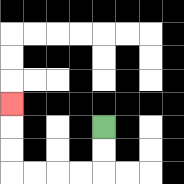{'start': '[4, 5]', 'end': '[0, 4]', 'path_directions': 'D,D,L,L,L,L,U,U,U', 'path_coordinates': '[[4, 5], [4, 6], [4, 7], [3, 7], [2, 7], [1, 7], [0, 7], [0, 6], [0, 5], [0, 4]]'}